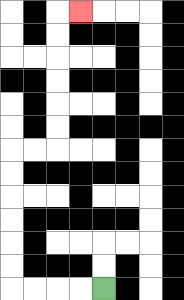{'start': '[4, 12]', 'end': '[3, 0]', 'path_directions': 'L,L,L,L,U,U,U,U,U,U,R,R,U,U,U,U,U,U,R', 'path_coordinates': '[[4, 12], [3, 12], [2, 12], [1, 12], [0, 12], [0, 11], [0, 10], [0, 9], [0, 8], [0, 7], [0, 6], [1, 6], [2, 6], [2, 5], [2, 4], [2, 3], [2, 2], [2, 1], [2, 0], [3, 0]]'}